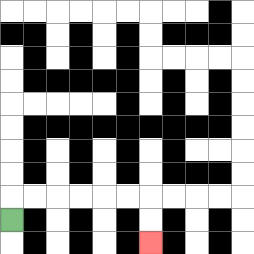{'start': '[0, 9]', 'end': '[6, 10]', 'path_directions': 'U,R,R,R,R,R,R,D,D', 'path_coordinates': '[[0, 9], [0, 8], [1, 8], [2, 8], [3, 8], [4, 8], [5, 8], [6, 8], [6, 9], [6, 10]]'}